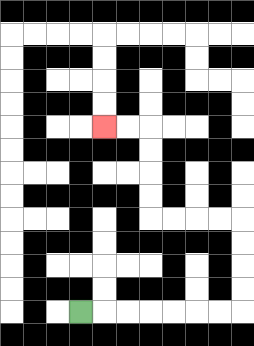{'start': '[3, 13]', 'end': '[4, 5]', 'path_directions': 'R,R,R,R,R,R,R,U,U,U,U,L,L,L,L,U,U,U,U,L,L', 'path_coordinates': '[[3, 13], [4, 13], [5, 13], [6, 13], [7, 13], [8, 13], [9, 13], [10, 13], [10, 12], [10, 11], [10, 10], [10, 9], [9, 9], [8, 9], [7, 9], [6, 9], [6, 8], [6, 7], [6, 6], [6, 5], [5, 5], [4, 5]]'}